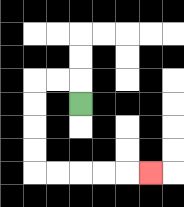{'start': '[3, 4]', 'end': '[6, 7]', 'path_directions': 'U,L,L,D,D,D,D,R,R,R,R,R', 'path_coordinates': '[[3, 4], [3, 3], [2, 3], [1, 3], [1, 4], [1, 5], [1, 6], [1, 7], [2, 7], [3, 7], [4, 7], [5, 7], [6, 7]]'}